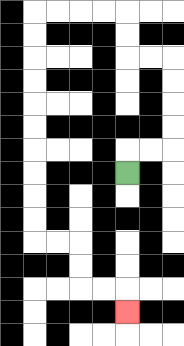{'start': '[5, 7]', 'end': '[5, 13]', 'path_directions': 'U,R,R,U,U,U,U,L,L,U,U,L,L,L,L,D,D,D,D,D,D,D,D,D,D,R,R,D,D,R,R,D', 'path_coordinates': '[[5, 7], [5, 6], [6, 6], [7, 6], [7, 5], [7, 4], [7, 3], [7, 2], [6, 2], [5, 2], [5, 1], [5, 0], [4, 0], [3, 0], [2, 0], [1, 0], [1, 1], [1, 2], [1, 3], [1, 4], [1, 5], [1, 6], [1, 7], [1, 8], [1, 9], [1, 10], [2, 10], [3, 10], [3, 11], [3, 12], [4, 12], [5, 12], [5, 13]]'}